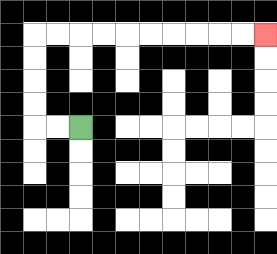{'start': '[3, 5]', 'end': '[11, 1]', 'path_directions': 'L,L,U,U,U,U,R,R,R,R,R,R,R,R,R,R', 'path_coordinates': '[[3, 5], [2, 5], [1, 5], [1, 4], [1, 3], [1, 2], [1, 1], [2, 1], [3, 1], [4, 1], [5, 1], [6, 1], [7, 1], [8, 1], [9, 1], [10, 1], [11, 1]]'}